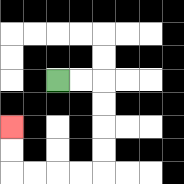{'start': '[2, 3]', 'end': '[0, 5]', 'path_directions': 'R,R,D,D,D,D,L,L,L,L,U,U', 'path_coordinates': '[[2, 3], [3, 3], [4, 3], [4, 4], [4, 5], [4, 6], [4, 7], [3, 7], [2, 7], [1, 7], [0, 7], [0, 6], [0, 5]]'}